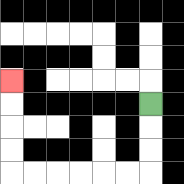{'start': '[6, 4]', 'end': '[0, 3]', 'path_directions': 'D,D,D,L,L,L,L,L,L,U,U,U,U', 'path_coordinates': '[[6, 4], [6, 5], [6, 6], [6, 7], [5, 7], [4, 7], [3, 7], [2, 7], [1, 7], [0, 7], [0, 6], [0, 5], [0, 4], [0, 3]]'}